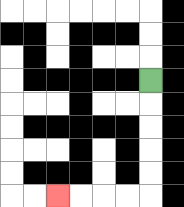{'start': '[6, 3]', 'end': '[2, 8]', 'path_directions': 'D,D,D,D,D,L,L,L,L', 'path_coordinates': '[[6, 3], [6, 4], [6, 5], [6, 6], [6, 7], [6, 8], [5, 8], [4, 8], [3, 8], [2, 8]]'}